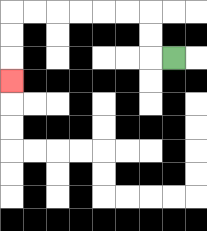{'start': '[7, 2]', 'end': '[0, 3]', 'path_directions': 'L,U,U,L,L,L,L,L,L,D,D,D', 'path_coordinates': '[[7, 2], [6, 2], [6, 1], [6, 0], [5, 0], [4, 0], [3, 0], [2, 0], [1, 0], [0, 0], [0, 1], [0, 2], [0, 3]]'}